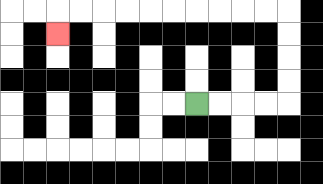{'start': '[8, 4]', 'end': '[2, 1]', 'path_directions': 'R,R,R,R,U,U,U,U,L,L,L,L,L,L,L,L,L,L,D', 'path_coordinates': '[[8, 4], [9, 4], [10, 4], [11, 4], [12, 4], [12, 3], [12, 2], [12, 1], [12, 0], [11, 0], [10, 0], [9, 0], [8, 0], [7, 0], [6, 0], [5, 0], [4, 0], [3, 0], [2, 0], [2, 1]]'}